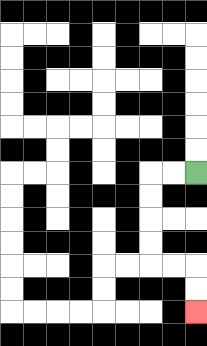{'start': '[8, 7]', 'end': '[8, 13]', 'path_directions': 'L,L,D,D,D,D,R,R,D,D', 'path_coordinates': '[[8, 7], [7, 7], [6, 7], [6, 8], [6, 9], [6, 10], [6, 11], [7, 11], [8, 11], [8, 12], [8, 13]]'}